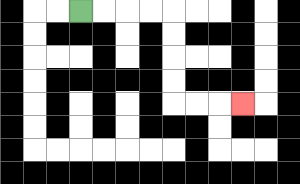{'start': '[3, 0]', 'end': '[10, 4]', 'path_directions': 'R,R,R,R,D,D,D,D,R,R,R', 'path_coordinates': '[[3, 0], [4, 0], [5, 0], [6, 0], [7, 0], [7, 1], [7, 2], [7, 3], [7, 4], [8, 4], [9, 4], [10, 4]]'}